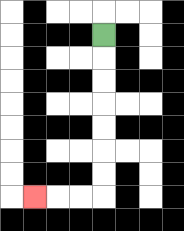{'start': '[4, 1]', 'end': '[1, 8]', 'path_directions': 'D,D,D,D,D,D,D,L,L,L', 'path_coordinates': '[[4, 1], [4, 2], [4, 3], [4, 4], [4, 5], [4, 6], [4, 7], [4, 8], [3, 8], [2, 8], [1, 8]]'}